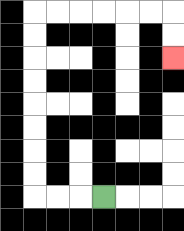{'start': '[4, 8]', 'end': '[7, 2]', 'path_directions': 'L,L,L,U,U,U,U,U,U,U,U,R,R,R,R,R,R,D,D', 'path_coordinates': '[[4, 8], [3, 8], [2, 8], [1, 8], [1, 7], [1, 6], [1, 5], [1, 4], [1, 3], [1, 2], [1, 1], [1, 0], [2, 0], [3, 0], [4, 0], [5, 0], [6, 0], [7, 0], [7, 1], [7, 2]]'}